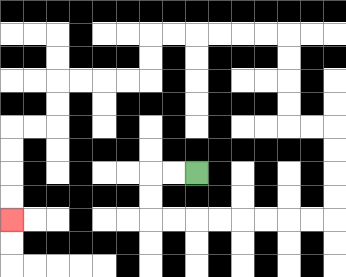{'start': '[8, 7]', 'end': '[0, 9]', 'path_directions': 'L,L,D,D,R,R,R,R,R,R,R,R,U,U,U,U,L,L,U,U,U,U,L,L,L,L,L,L,D,D,L,L,L,L,D,D,L,L,D,D,D,D', 'path_coordinates': '[[8, 7], [7, 7], [6, 7], [6, 8], [6, 9], [7, 9], [8, 9], [9, 9], [10, 9], [11, 9], [12, 9], [13, 9], [14, 9], [14, 8], [14, 7], [14, 6], [14, 5], [13, 5], [12, 5], [12, 4], [12, 3], [12, 2], [12, 1], [11, 1], [10, 1], [9, 1], [8, 1], [7, 1], [6, 1], [6, 2], [6, 3], [5, 3], [4, 3], [3, 3], [2, 3], [2, 4], [2, 5], [1, 5], [0, 5], [0, 6], [0, 7], [0, 8], [0, 9]]'}